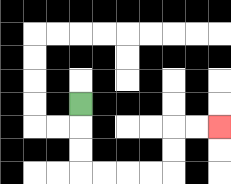{'start': '[3, 4]', 'end': '[9, 5]', 'path_directions': 'D,D,D,R,R,R,R,U,U,R,R', 'path_coordinates': '[[3, 4], [3, 5], [3, 6], [3, 7], [4, 7], [5, 7], [6, 7], [7, 7], [7, 6], [7, 5], [8, 5], [9, 5]]'}